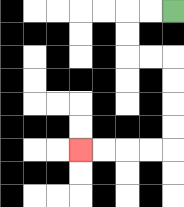{'start': '[7, 0]', 'end': '[3, 6]', 'path_directions': 'L,L,D,D,R,R,D,D,D,D,L,L,L,L', 'path_coordinates': '[[7, 0], [6, 0], [5, 0], [5, 1], [5, 2], [6, 2], [7, 2], [7, 3], [7, 4], [7, 5], [7, 6], [6, 6], [5, 6], [4, 6], [3, 6]]'}